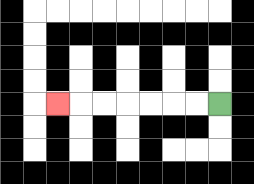{'start': '[9, 4]', 'end': '[2, 4]', 'path_directions': 'L,L,L,L,L,L,L', 'path_coordinates': '[[9, 4], [8, 4], [7, 4], [6, 4], [5, 4], [4, 4], [3, 4], [2, 4]]'}